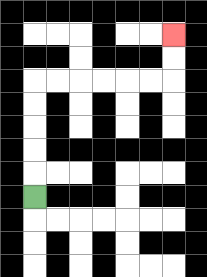{'start': '[1, 8]', 'end': '[7, 1]', 'path_directions': 'U,U,U,U,U,R,R,R,R,R,R,U,U', 'path_coordinates': '[[1, 8], [1, 7], [1, 6], [1, 5], [1, 4], [1, 3], [2, 3], [3, 3], [4, 3], [5, 3], [6, 3], [7, 3], [7, 2], [7, 1]]'}